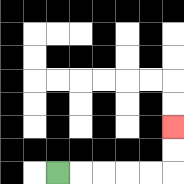{'start': '[2, 7]', 'end': '[7, 5]', 'path_directions': 'R,R,R,R,R,U,U', 'path_coordinates': '[[2, 7], [3, 7], [4, 7], [5, 7], [6, 7], [7, 7], [7, 6], [7, 5]]'}